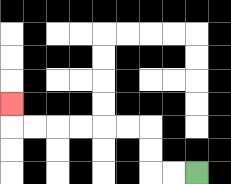{'start': '[8, 7]', 'end': '[0, 4]', 'path_directions': 'L,L,U,U,L,L,L,L,L,L,U', 'path_coordinates': '[[8, 7], [7, 7], [6, 7], [6, 6], [6, 5], [5, 5], [4, 5], [3, 5], [2, 5], [1, 5], [0, 5], [0, 4]]'}